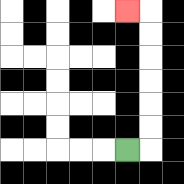{'start': '[5, 6]', 'end': '[5, 0]', 'path_directions': 'R,U,U,U,U,U,U,L', 'path_coordinates': '[[5, 6], [6, 6], [6, 5], [6, 4], [6, 3], [6, 2], [6, 1], [6, 0], [5, 0]]'}